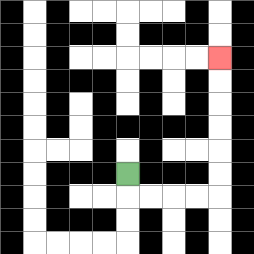{'start': '[5, 7]', 'end': '[9, 2]', 'path_directions': 'D,R,R,R,R,U,U,U,U,U,U', 'path_coordinates': '[[5, 7], [5, 8], [6, 8], [7, 8], [8, 8], [9, 8], [9, 7], [9, 6], [9, 5], [9, 4], [9, 3], [9, 2]]'}